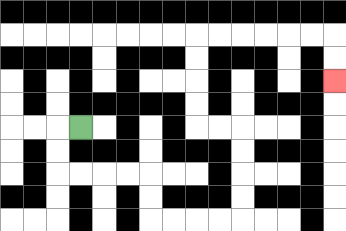{'start': '[3, 5]', 'end': '[14, 3]', 'path_directions': 'L,D,D,R,R,R,R,D,D,R,R,R,R,U,U,U,U,L,L,U,U,U,U,R,R,R,R,R,R,D,D', 'path_coordinates': '[[3, 5], [2, 5], [2, 6], [2, 7], [3, 7], [4, 7], [5, 7], [6, 7], [6, 8], [6, 9], [7, 9], [8, 9], [9, 9], [10, 9], [10, 8], [10, 7], [10, 6], [10, 5], [9, 5], [8, 5], [8, 4], [8, 3], [8, 2], [8, 1], [9, 1], [10, 1], [11, 1], [12, 1], [13, 1], [14, 1], [14, 2], [14, 3]]'}